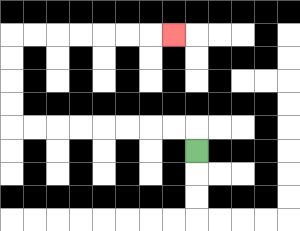{'start': '[8, 6]', 'end': '[7, 1]', 'path_directions': 'U,L,L,L,L,L,L,L,L,U,U,U,U,R,R,R,R,R,R,R', 'path_coordinates': '[[8, 6], [8, 5], [7, 5], [6, 5], [5, 5], [4, 5], [3, 5], [2, 5], [1, 5], [0, 5], [0, 4], [0, 3], [0, 2], [0, 1], [1, 1], [2, 1], [3, 1], [4, 1], [5, 1], [6, 1], [7, 1]]'}